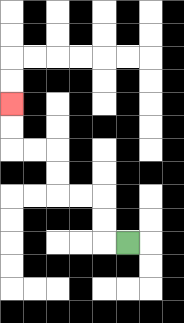{'start': '[5, 10]', 'end': '[0, 4]', 'path_directions': 'L,U,U,L,L,U,U,L,L,U,U', 'path_coordinates': '[[5, 10], [4, 10], [4, 9], [4, 8], [3, 8], [2, 8], [2, 7], [2, 6], [1, 6], [0, 6], [0, 5], [0, 4]]'}